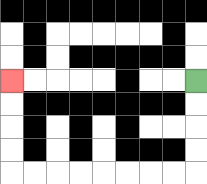{'start': '[8, 3]', 'end': '[0, 3]', 'path_directions': 'D,D,D,D,L,L,L,L,L,L,L,L,U,U,U,U', 'path_coordinates': '[[8, 3], [8, 4], [8, 5], [8, 6], [8, 7], [7, 7], [6, 7], [5, 7], [4, 7], [3, 7], [2, 7], [1, 7], [0, 7], [0, 6], [0, 5], [0, 4], [0, 3]]'}